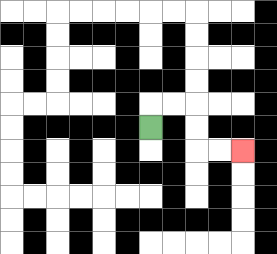{'start': '[6, 5]', 'end': '[10, 6]', 'path_directions': 'U,R,R,D,D,R,R', 'path_coordinates': '[[6, 5], [6, 4], [7, 4], [8, 4], [8, 5], [8, 6], [9, 6], [10, 6]]'}